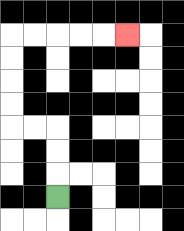{'start': '[2, 8]', 'end': '[5, 1]', 'path_directions': 'U,U,U,L,L,U,U,U,U,R,R,R,R,R', 'path_coordinates': '[[2, 8], [2, 7], [2, 6], [2, 5], [1, 5], [0, 5], [0, 4], [0, 3], [0, 2], [0, 1], [1, 1], [2, 1], [3, 1], [4, 1], [5, 1]]'}